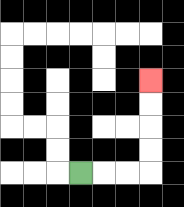{'start': '[3, 7]', 'end': '[6, 3]', 'path_directions': 'R,R,R,U,U,U,U', 'path_coordinates': '[[3, 7], [4, 7], [5, 7], [6, 7], [6, 6], [6, 5], [6, 4], [6, 3]]'}